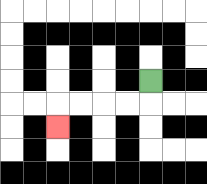{'start': '[6, 3]', 'end': '[2, 5]', 'path_directions': 'D,L,L,L,L,D', 'path_coordinates': '[[6, 3], [6, 4], [5, 4], [4, 4], [3, 4], [2, 4], [2, 5]]'}